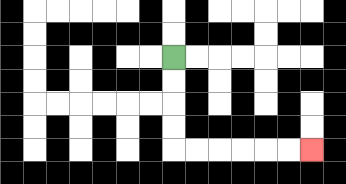{'start': '[7, 2]', 'end': '[13, 6]', 'path_directions': 'D,D,D,D,R,R,R,R,R,R', 'path_coordinates': '[[7, 2], [7, 3], [7, 4], [7, 5], [7, 6], [8, 6], [9, 6], [10, 6], [11, 6], [12, 6], [13, 6]]'}